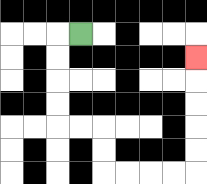{'start': '[3, 1]', 'end': '[8, 2]', 'path_directions': 'L,D,D,D,D,R,R,D,D,R,R,R,R,U,U,U,U,U', 'path_coordinates': '[[3, 1], [2, 1], [2, 2], [2, 3], [2, 4], [2, 5], [3, 5], [4, 5], [4, 6], [4, 7], [5, 7], [6, 7], [7, 7], [8, 7], [8, 6], [8, 5], [8, 4], [8, 3], [8, 2]]'}